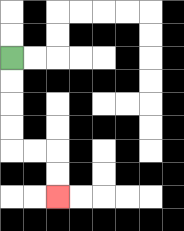{'start': '[0, 2]', 'end': '[2, 8]', 'path_directions': 'D,D,D,D,R,R,D,D', 'path_coordinates': '[[0, 2], [0, 3], [0, 4], [0, 5], [0, 6], [1, 6], [2, 6], [2, 7], [2, 8]]'}